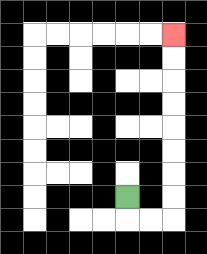{'start': '[5, 8]', 'end': '[7, 1]', 'path_directions': 'D,R,R,U,U,U,U,U,U,U,U', 'path_coordinates': '[[5, 8], [5, 9], [6, 9], [7, 9], [7, 8], [7, 7], [7, 6], [7, 5], [7, 4], [7, 3], [7, 2], [7, 1]]'}